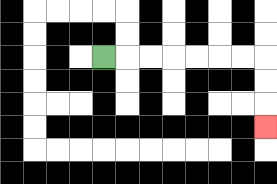{'start': '[4, 2]', 'end': '[11, 5]', 'path_directions': 'R,R,R,R,R,R,R,D,D,D', 'path_coordinates': '[[4, 2], [5, 2], [6, 2], [7, 2], [8, 2], [9, 2], [10, 2], [11, 2], [11, 3], [11, 4], [11, 5]]'}